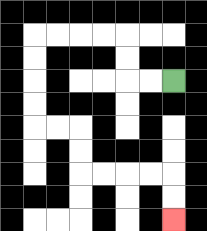{'start': '[7, 3]', 'end': '[7, 9]', 'path_directions': 'L,L,U,U,L,L,L,L,D,D,D,D,R,R,D,D,R,R,R,R,D,D', 'path_coordinates': '[[7, 3], [6, 3], [5, 3], [5, 2], [5, 1], [4, 1], [3, 1], [2, 1], [1, 1], [1, 2], [1, 3], [1, 4], [1, 5], [2, 5], [3, 5], [3, 6], [3, 7], [4, 7], [5, 7], [6, 7], [7, 7], [7, 8], [7, 9]]'}